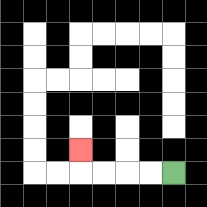{'start': '[7, 7]', 'end': '[3, 6]', 'path_directions': 'L,L,L,L,U', 'path_coordinates': '[[7, 7], [6, 7], [5, 7], [4, 7], [3, 7], [3, 6]]'}